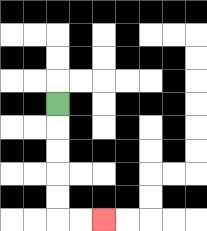{'start': '[2, 4]', 'end': '[4, 9]', 'path_directions': 'D,D,D,D,D,R,R', 'path_coordinates': '[[2, 4], [2, 5], [2, 6], [2, 7], [2, 8], [2, 9], [3, 9], [4, 9]]'}